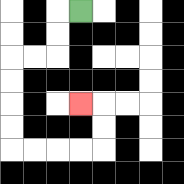{'start': '[3, 0]', 'end': '[3, 4]', 'path_directions': 'L,D,D,L,L,D,D,D,D,R,R,R,R,U,U,L', 'path_coordinates': '[[3, 0], [2, 0], [2, 1], [2, 2], [1, 2], [0, 2], [0, 3], [0, 4], [0, 5], [0, 6], [1, 6], [2, 6], [3, 6], [4, 6], [4, 5], [4, 4], [3, 4]]'}